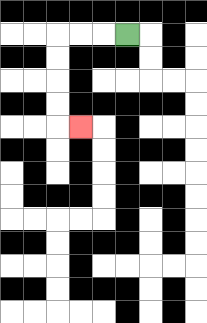{'start': '[5, 1]', 'end': '[3, 5]', 'path_directions': 'L,L,L,D,D,D,D,R', 'path_coordinates': '[[5, 1], [4, 1], [3, 1], [2, 1], [2, 2], [2, 3], [2, 4], [2, 5], [3, 5]]'}